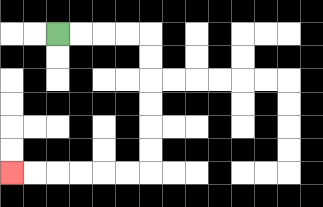{'start': '[2, 1]', 'end': '[0, 7]', 'path_directions': 'R,R,R,R,D,D,D,D,D,D,L,L,L,L,L,L', 'path_coordinates': '[[2, 1], [3, 1], [4, 1], [5, 1], [6, 1], [6, 2], [6, 3], [6, 4], [6, 5], [6, 6], [6, 7], [5, 7], [4, 7], [3, 7], [2, 7], [1, 7], [0, 7]]'}